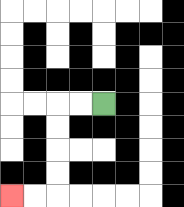{'start': '[4, 4]', 'end': '[0, 8]', 'path_directions': 'L,L,D,D,D,D,L,L', 'path_coordinates': '[[4, 4], [3, 4], [2, 4], [2, 5], [2, 6], [2, 7], [2, 8], [1, 8], [0, 8]]'}